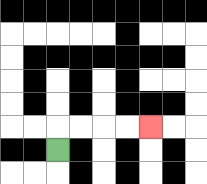{'start': '[2, 6]', 'end': '[6, 5]', 'path_directions': 'U,R,R,R,R', 'path_coordinates': '[[2, 6], [2, 5], [3, 5], [4, 5], [5, 5], [6, 5]]'}